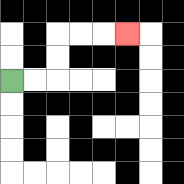{'start': '[0, 3]', 'end': '[5, 1]', 'path_directions': 'R,R,U,U,R,R,R', 'path_coordinates': '[[0, 3], [1, 3], [2, 3], [2, 2], [2, 1], [3, 1], [4, 1], [5, 1]]'}